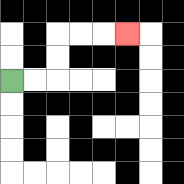{'start': '[0, 3]', 'end': '[5, 1]', 'path_directions': 'R,R,U,U,R,R,R', 'path_coordinates': '[[0, 3], [1, 3], [2, 3], [2, 2], [2, 1], [3, 1], [4, 1], [5, 1]]'}